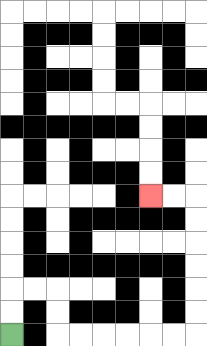{'start': '[0, 14]', 'end': '[6, 8]', 'path_directions': 'U,U,R,R,D,D,R,R,R,R,R,R,U,U,U,U,U,U,L,L', 'path_coordinates': '[[0, 14], [0, 13], [0, 12], [1, 12], [2, 12], [2, 13], [2, 14], [3, 14], [4, 14], [5, 14], [6, 14], [7, 14], [8, 14], [8, 13], [8, 12], [8, 11], [8, 10], [8, 9], [8, 8], [7, 8], [6, 8]]'}